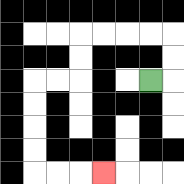{'start': '[6, 3]', 'end': '[4, 7]', 'path_directions': 'R,U,U,L,L,L,L,D,D,L,L,D,D,D,D,R,R,R', 'path_coordinates': '[[6, 3], [7, 3], [7, 2], [7, 1], [6, 1], [5, 1], [4, 1], [3, 1], [3, 2], [3, 3], [2, 3], [1, 3], [1, 4], [1, 5], [1, 6], [1, 7], [2, 7], [3, 7], [4, 7]]'}